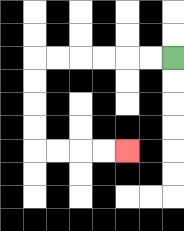{'start': '[7, 2]', 'end': '[5, 6]', 'path_directions': 'L,L,L,L,L,L,D,D,D,D,R,R,R,R', 'path_coordinates': '[[7, 2], [6, 2], [5, 2], [4, 2], [3, 2], [2, 2], [1, 2], [1, 3], [1, 4], [1, 5], [1, 6], [2, 6], [3, 6], [4, 6], [5, 6]]'}